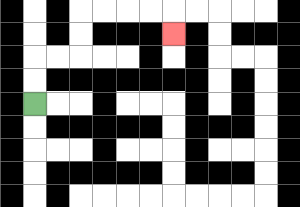{'start': '[1, 4]', 'end': '[7, 1]', 'path_directions': 'U,U,R,R,U,U,R,R,R,R,D', 'path_coordinates': '[[1, 4], [1, 3], [1, 2], [2, 2], [3, 2], [3, 1], [3, 0], [4, 0], [5, 0], [6, 0], [7, 0], [7, 1]]'}